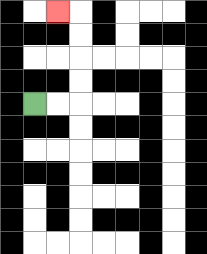{'start': '[1, 4]', 'end': '[2, 0]', 'path_directions': 'R,R,U,U,U,U,L', 'path_coordinates': '[[1, 4], [2, 4], [3, 4], [3, 3], [3, 2], [3, 1], [3, 0], [2, 0]]'}